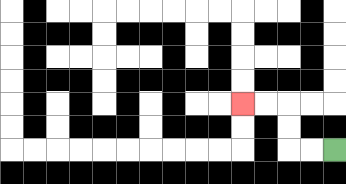{'start': '[14, 6]', 'end': '[10, 4]', 'path_directions': 'L,L,U,U,L,L', 'path_coordinates': '[[14, 6], [13, 6], [12, 6], [12, 5], [12, 4], [11, 4], [10, 4]]'}